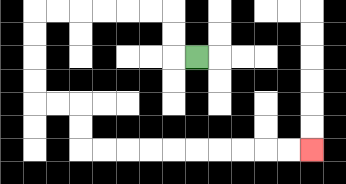{'start': '[8, 2]', 'end': '[13, 6]', 'path_directions': 'L,U,U,L,L,L,L,L,L,D,D,D,D,R,R,D,D,R,R,R,R,R,R,R,R,R,R', 'path_coordinates': '[[8, 2], [7, 2], [7, 1], [7, 0], [6, 0], [5, 0], [4, 0], [3, 0], [2, 0], [1, 0], [1, 1], [1, 2], [1, 3], [1, 4], [2, 4], [3, 4], [3, 5], [3, 6], [4, 6], [5, 6], [6, 6], [7, 6], [8, 6], [9, 6], [10, 6], [11, 6], [12, 6], [13, 6]]'}